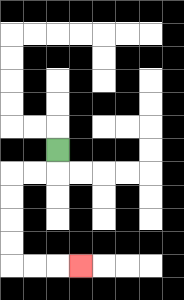{'start': '[2, 6]', 'end': '[3, 11]', 'path_directions': 'D,L,L,D,D,D,D,R,R,R', 'path_coordinates': '[[2, 6], [2, 7], [1, 7], [0, 7], [0, 8], [0, 9], [0, 10], [0, 11], [1, 11], [2, 11], [3, 11]]'}